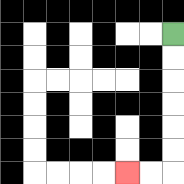{'start': '[7, 1]', 'end': '[5, 7]', 'path_directions': 'D,D,D,D,D,D,L,L', 'path_coordinates': '[[7, 1], [7, 2], [7, 3], [7, 4], [7, 5], [7, 6], [7, 7], [6, 7], [5, 7]]'}